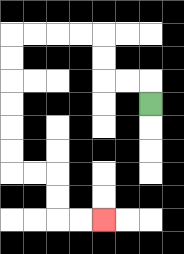{'start': '[6, 4]', 'end': '[4, 9]', 'path_directions': 'U,L,L,U,U,L,L,L,L,D,D,D,D,D,D,R,R,D,D,R,R', 'path_coordinates': '[[6, 4], [6, 3], [5, 3], [4, 3], [4, 2], [4, 1], [3, 1], [2, 1], [1, 1], [0, 1], [0, 2], [0, 3], [0, 4], [0, 5], [0, 6], [0, 7], [1, 7], [2, 7], [2, 8], [2, 9], [3, 9], [4, 9]]'}